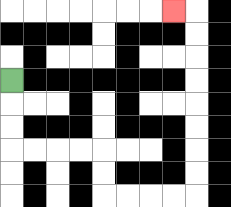{'start': '[0, 3]', 'end': '[7, 0]', 'path_directions': 'D,D,D,R,R,R,R,D,D,R,R,R,R,U,U,U,U,U,U,U,U,L', 'path_coordinates': '[[0, 3], [0, 4], [0, 5], [0, 6], [1, 6], [2, 6], [3, 6], [4, 6], [4, 7], [4, 8], [5, 8], [6, 8], [7, 8], [8, 8], [8, 7], [8, 6], [8, 5], [8, 4], [8, 3], [8, 2], [8, 1], [8, 0], [7, 0]]'}